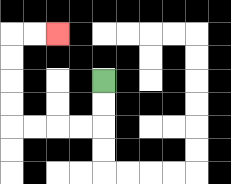{'start': '[4, 3]', 'end': '[2, 1]', 'path_directions': 'D,D,L,L,L,L,U,U,U,U,R,R', 'path_coordinates': '[[4, 3], [4, 4], [4, 5], [3, 5], [2, 5], [1, 5], [0, 5], [0, 4], [0, 3], [0, 2], [0, 1], [1, 1], [2, 1]]'}